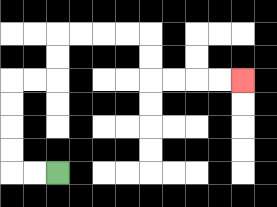{'start': '[2, 7]', 'end': '[10, 3]', 'path_directions': 'L,L,U,U,U,U,R,R,U,U,R,R,R,R,D,D,R,R,R,R', 'path_coordinates': '[[2, 7], [1, 7], [0, 7], [0, 6], [0, 5], [0, 4], [0, 3], [1, 3], [2, 3], [2, 2], [2, 1], [3, 1], [4, 1], [5, 1], [6, 1], [6, 2], [6, 3], [7, 3], [8, 3], [9, 3], [10, 3]]'}